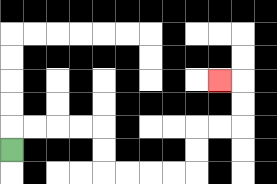{'start': '[0, 6]', 'end': '[9, 3]', 'path_directions': 'U,R,R,R,R,D,D,R,R,R,R,U,U,R,R,U,U,L', 'path_coordinates': '[[0, 6], [0, 5], [1, 5], [2, 5], [3, 5], [4, 5], [4, 6], [4, 7], [5, 7], [6, 7], [7, 7], [8, 7], [8, 6], [8, 5], [9, 5], [10, 5], [10, 4], [10, 3], [9, 3]]'}